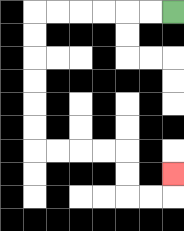{'start': '[7, 0]', 'end': '[7, 7]', 'path_directions': 'L,L,L,L,L,L,D,D,D,D,D,D,R,R,R,R,D,D,R,R,U', 'path_coordinates': '[[7, 0], [6, 0], [5, 0], [4, 0], [3, 0], [2, 0], [1, 0], [1, 1], [1, 2], [1, 3], [1, 4], [1, 5], [1, 6], [2, 6], [3, 6], [4, 6], [5, 6], [5, 7], [5, 8], [6, 8], [7, 8], [7, 7]]'}